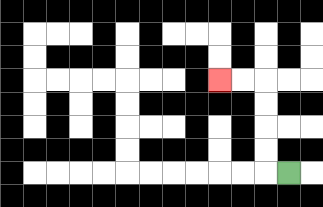{'start': '[12, 7]', 'end': '[9, 3]', 'path_directions': 'L,U,U,U,U,L,L', 'path_coordinates': '[[12, 7], [11, 7], [11, 6], [11, 5], [11, 4], [11, 3], [10, 3], [9, 3]]'}